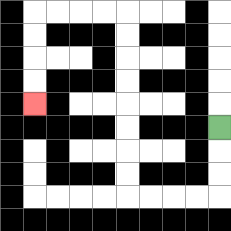{'start': '[9, 5]', 'end': '[1, 4]', 'path_directions': 'D,D,D,L,L,L,L,U,U,U,U,U,U,U,U,L,L,L,L,D,D,D,D', 'path_coordinates': '[[9, 5], [9, 6], [9, 7], [9, 8], [8, 8], [7, 8], [6, 8], [5, 8], [5, 7], [5, 6], [5, 5], [5, 4], [5, 3], [5, 2], [5, 1], [5, 0], [4, 0], [3, 0], [2, 0], [1, 0], [1, 1], [1, 2], [1, 3], [1, 4]]'}